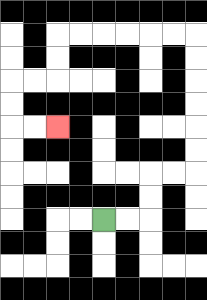{'start': '[4, 9]', 'end': '[2, 5]', 'path_directions': 'R,R,U,U,R,R,U,U,U,U,U,U,L,L,L,L,L,L,D,D,L,L,D,D,R,R', 'path_coordinates': '[[4, 9], [5, 9], [6, 9], [6, 8], [6, 7], [7, 7], [8, 7], [8, 6], [8, 5], [8, 4], [8, 3], [8, 2], [8, 1], [7, 1], [6, 1], [5, 1], [4, 1], [3, 1], [2, 1], [2, 2], [2, 3], [1, 3], [0, 3], [0, 4], [0, 5], [1, 5], [2, 5]]'}